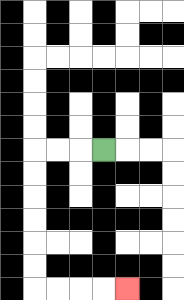{'start': '[4, 6]', 'end': '[5, 12]', 'path_directions': 'L,L,L,D,D,D,D,D,D,R,R,R,R', 'path_coordinates': '[[4, 6], [3, 6], [2, 6], [1, 6], [1, 7], [1, 8], [1, 9], [1, 10], [1, 11], [1, 12], [2, 12], [3, 12], [4, 12], [5, 12]]'}